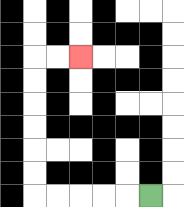{'start': '[6, 8]', 'end': '[3, 2]', 'path_directions': 'L,L,L,L,L,U,U,U,U,U,U,R,R', 'path_coordinates': '[[6, 8], [5, 8], [4, 8], [3, 8], [2, 8], [1, 8], [1, 7], [1, 6], [1, 5], [1, 4], [1, 3], [1, 2], [2, 2], [3, 2]]'}